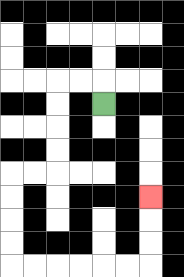{'start': '[4, 4]', 'end': '[6, 8]', 'path_directions': 'U,L,L,D,D,D,D,L,L,D,D,D,D,R,R,R,R,R,R,U,U,U', 'path_coordinates': '[[4, 4], [4, 3], [3, 3], [2, 3], [2, 4], [2, 5], [2, 6], [2, 7], [1, 7], [0, 7], [0, 8], [0, 9], [0, 10], [0, 11], [1, 11], [2, 11], [3, 11], [4, 11], [5, 11], [6, 11], [6, 10], [6, 9], [6, 8]]'}